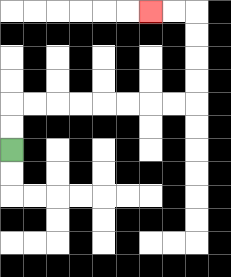{'start': '[0, 6]', 'end': '[6, 0]', 'path_directions': 'U,U,R,R,R,R,R,R,R,R,U,U,U,U,L,L', 'path_coordinates': '[[0, 6], [0, 5], [0, 4], [1, 4], [2, 4], [3, 4], [4, 4], [5, 4], [6, 4], [7, 4], [8, 4], [8, 3], [8, 2], [8, 1], [8, 0], [7, 0], [6, 0]]'}